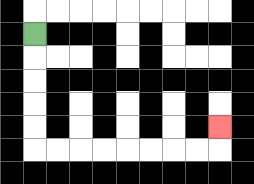{'start': '[1, 1]', 'end': '[9, 5]', 'path_directions': 'D,D,D,D,D,R,R,R,R,R,R,R,R,U', 'path_coordinates': '[[1, 1], [1, 2], [1, 3], [1, 4], [1, 5], [1, 6], [2, 6], [3, 6], [4, 6], [5, 6], [6, 6], [7, 6], [8, 6], [9, 6], [9, 5]]'}